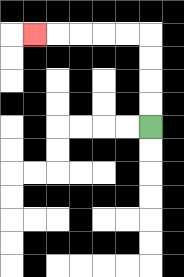{'start': '[6, 5]', 'end': '[1, 1]', 'path_directions': 'U,U,U,U,L,L,L,L,L', 'path_coordinates': '[[6, 5], [6, 4], [6, 3], [6, 2], [6, 1], [5, 1], [4, 1], [3, 1], [2, 1], [1, 1]]'}